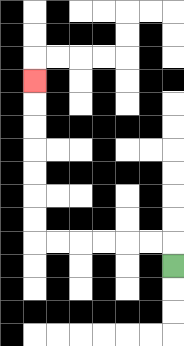{'start': '[7, 11]', 'end': '[1, 3]', 'path_directions': 'U,L,L,L,L,L,L,U,U,U,U,U,U,U', 'path_coordinates': '[[7, 11], [7, 10], [6, 10], [5, 10], [4, 10], [3, 10], [2, 10], [1, 10], [1, 9], [1, 8], [1, 7], [1, 6], [1, 5], [1, 4], [1, 3]]'}